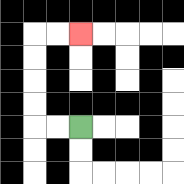{'start': '[3, 5]', 'end': '[3, 1]', 'path_directions': 'L,L,U,U,U,U,R,R', 'path_coordinates': '[[3, 5], [2, 5], [1, 5], [1, 4], [1, 3], [1, 2], [1, 1], [2, 1], [3, 1]]'}